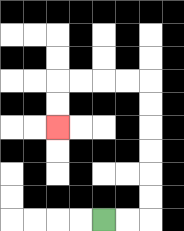{'start': '[4, 9]', 'end': '[2, 5]', 'path_directions': 'R,R,U,U,U,U,U,U,L,L,L,L,D,D', 'path_coordinates': '[[4, 9], [5, 9], [6, 9], [6, 8], [6, 7], [6, 6], [6, 5], [6, 4], [6, 3], [5, 3], [4, 3], [3, 3], [2, 3], [2, 4], [2, 5]]'}